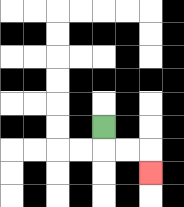{'start': '[4, 5]', 'end': '[6, 7]', 'path_directions': 'D,R,R,D', 'path_coordinates': '[[4, 5], [4, 6], [5, 6], [6, 6], [6, 7]]'}